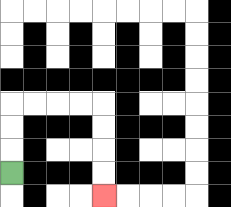{'start': '[0, 7]', 'end': '[4, 8]', 'path_directions': 'U,U,U,R,R,R,R,D,D,D,D', 'path_coordinates': '[[0, 7], [0, 6], [0, 5], [0, 4], [1, 4], [2, 4], [3, 4], [4, 4], [4, 5], [4, 6], [4, 7], [4, 8]]'}